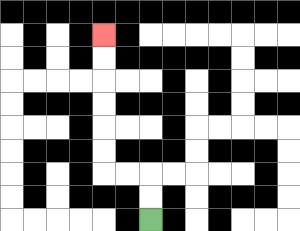{'start': '[6, 9]', 'end': '[4, 1]', 'path_directions': 'U,U,L,L,U,U,U,U,U,U', 'path_coordinates': '[[6, 9], [6, 8], [6, 7], [5, 7], [4, 7], [4, 6], [4, 5], [4, 4], [4, 3], [4, 2], [4, 1]]'}